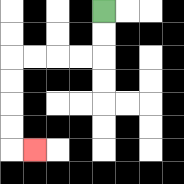{'start': '[4, 0]', 'end': '[1, 6]', 'path_directions': 'D,D,L,L,L,L,D,D,D,D,R', 'path_coordinates': '[[4, 0], [4, 1], [4, 2], [3, 2], [2, 2], [1, 2], [0, 2], [0, 3], [0, 4], [0, 5], [0, 6], [1, 6]]'}